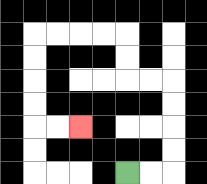{'start': '[5, 7]', 'end': '[3, 5]', 'path_directions': 'R,R,U,U,U,U,L,L,U,U,L,L,L,L,D,D,D,D,R,R', 'path_coordinates': '[[5, 7], [6, 7], [7, 7], [7, 6], [7, 5], [7, 4], [7, 3], [6, 3], [5, 3], [5, 2], [5, 1], [4, 1], [3, 1], [2, 1], [1, 1], [1, 2], [1, 3], [1, 4], [1, 5], [2, 5], [3, 5]]'}